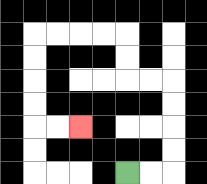{'start': '[5, 7]', 'end': '[3, 5]', 'path_directions': 'R,R,U,U,U,U,L,L,U,U,L,L,L,L,D,D,D,D,R,R', 'path_coordinates': '[[5, 7], [6, 7], [7, 7], [7, 6], [7, 5], [7, 4], [7, 3], [6, 3], [5, 3], [5, 2], [5, 1], [4, 1], [3, 1], [2, 1], [1, 1], [1, 2], [1, 3], [1, 4], [1, 5], [2, 5], [3, 5]]'}